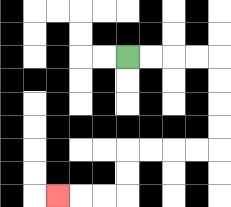{'start': '[5, 2]', 'end': '[2, 8]', 'path_directions': 'R,R,R,R,D,D,D,D,L,L,L,L,D,D,L,L,L', 'path_coordinates': '[[5, 2], [6, 2], [7, 2], [8, 2], [9, 2], [9, 3], [9, 4], [9, 5], [9, 6], [8, 6], [7, 6], [6, 6], [5, 6], [5, 7], [5, 8], [4, 8], [3, 8], [2, 8]]'}